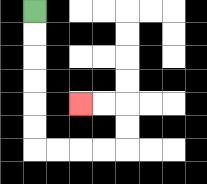{'start': '[1, 0]', 'end': '[3, 4]', 'path_directions': 'D,D,D,D,D,D,R,R,R,R,U,U,L,L', 'path_coordinates': '[[1, 0], [1, 1], [1, 2], [1, 3], [1, 4], [1, 5], [1, 6], [2, 6], [3, 6], [4, 6], [5, 6], [5, 5], [5, 4], [4, 4], [3, 4]]'}